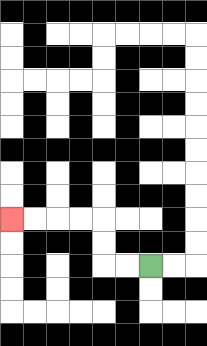{'start': '[6, 11]', 'end': '[0, 9]', 'path_directions': 'L,L,U,U,L,L,L,L', 'path_coordinates': '[[6, 11], [5, 11], [4, 11], [4, 10], [4, 9], [3, 9], [2, 9], [1, 9], [0, 9]]'}